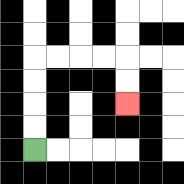{'start': '[1, 6]', 'end': '[5, 4]', 'path_directions': 'U,U,U,U,R,R,R,R,D,D', 'path_coordinates': '[[1, 6], [1, 5], [1, 4], [1, 3], [1, 2], [2, 2], [3, 2], [4, 2], [5, 2], [5, 3], [5, 4]]'}